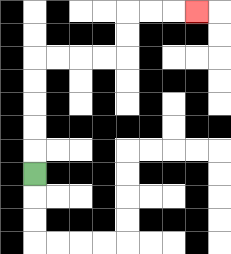{'start': '[1, 7]', 'end': '[8, 0]', 'path_directions': 'U,U,U,U,U,R,R,R,R,U,U,R,R,R', 'path_coordinates': '[[1, 7], [1, 6], [1, 5], [1, 4], [1, 3], [1, 2], [2, 2], [3, 2], [4, 2], [5, 2], [5, 1], [5, 0], [6, 0], [7, 0], [8, 0]]'}